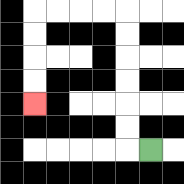{'start': '[6, 6]', 'end': '[1, 4]', 'path_directions': 'L,U,U,U,U,U,U,L,L,L,L,D,D,D,D', 'path_coordinates': '[[6, 6], [5, 6], [5, 5], [5, 4], [5, 3], [5, 2], [5, 1], [5, 0], [4, 0], [3, 0], [2, 0], [1, 0], [1, 1], [1, 2], [1, 3], [1, 4]]'}